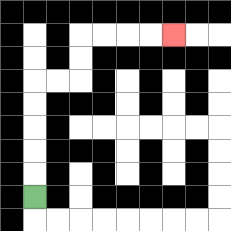{'start': '[1, 8]', 'end': '[7, 1]', 'path_directions': 'U,U,U,U,U,R,R,U,U,R,R,R,R', 'path_coordinates': '[[1, 8], [1, 7], [1, 6], [1, 5], [1, 4], [1, 3], [2, 3], [3, 3], [3, 2], [3, 1], [4, 1], [5, 1], [6, 1], [7, 1]]'}